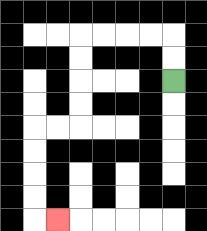{'start': '[7, 3]', 'end': '[2, 9]', 'path_directions': 'U,U,L,L,L,L,D,D,D,D,L,L,D,D,D,D,R', 'path_coordinates': '[[7, 3], [7, 2], [7, 1], [6, 1], [5, 1], [4, 1], [3, 1], [3, 2], [3, 3], [3, 4], [3, 5], [2, 5], [1, 5], [1, 6], [1, 7], [1, 8], [1, 9], [2, 9]]'}